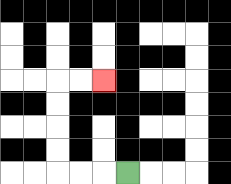{'start': '[5, 7]', 'end': '[4, 3]', 'path_directions': 'L,L,L,U,U,U,U,R,R', 'path_coordinates': '[[5, 7], [4, 7], [3, 7], [2, 7], [2, 6], [2, 5], [2, 4], [2, 3], [3, 3], [4, 3]]'}